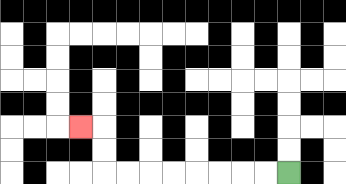{'start': '[12, 7]', 'end': '[3, 5]', 'path_directions': 'L,L,L,L,L,L,L,L,U,U,L', 'path_coordinates': '[[12, 7], [11, 7], [10, 7], [9, 7], [8, 7], [7, 7], [6, 7], [5, 7], [4, 7], [4, 6], [4, 5], [3, 5]]'}